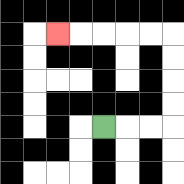{'start': '[4, 5]', 'end': '[2, 1]', 'path_directions': 'R,R,R,U,U,U,U,L,L,L,L,L', 'path_coordinates': '[[4, 5], [5, 5], [6, 5], [7, 5], [7, 4], [7, 3], [7, 2], [7, 1], [6, 1], [5, 1], [4, 1], [3, 1], [2, 1]]'}